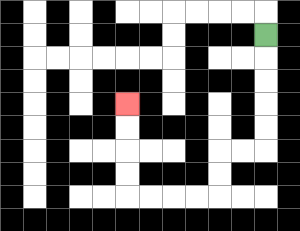{'start': '[11, 1]', 'end': '[5, 4]', 'path_directions': 'D,D,D,D,D,L,L,D,D,L,L,L,L,U,U,U,U', 'path_coordinates': '[[11, 1], [11, 2], [11, 3], [11, 4], [11, 5], [11, 6], [10, 6], [9, 6], [9, 7], [9, 8], [8, 8], [7, 8], [6, 8], [5, 8], [5, 7], [5, 6], [5, 5], [5, 4]]'}